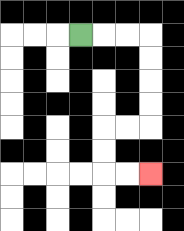{'start': '[3, 1]', 'end': '[6, 7]', 'path_directions': 'R,R,R,D,D,D,D,L,L,D,D,R,R', 'path_coordinates': '[[3, 1], [4, 1], [5, 1], [6, 1], [6, 2], [6, 3], [6, 4], [6, 5], [5, 5], [4, 5], [4, 6], [4, 7], [5, 7], [6, 7]]'}